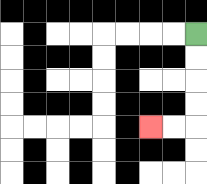{'start': '[8, 1]', 'end': '[6, 5]', 'path_directions': 'D,D,D,D,L,L', 'path_coordinates': '[[8, 1], [8, 2], [8, 3], [8, 4], [8, 5], [7, 5], [6, 5]]'}